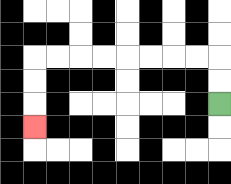{'start': '[9, 4]', 'end': '[1, 5]', 'path_directions': 'U,U,L,L,L,L,L,L,L,L,D,D,D', 'path_coordinates': '[[9, 4], [9, 3], [9, 2], [8, 2], [7, 2], [6, 2], [5, 2], [4, 2], [3, 2], [2, 2], [1, 2], [1, 3], [1, 4], [1, 5]]'}